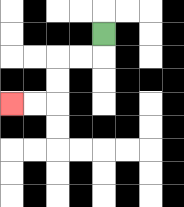{'start': '[4, 1]', 'end': '[0, 4]', 'path_directions': 'D,L,L,D,D,L,L', 'path_coordinates': '[[4, 1], [4, 2], [3, 2], [2, 2], [2, 3], [2, 4], [1, 4], [0, 4]]'}